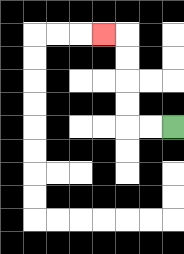{'start': '[7, 5]', 'end': '[4, 1]', 'path_directions': 'L,L,U,U,U,U,L', 'path_coordinates': '[[7, 5], [6, 5], [5, 5], [5, 4], [5, 3], [5, 2], [5, 1], [4, 1]]'}